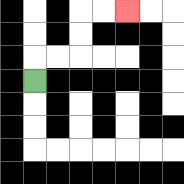{'start': '[1, 3]', 'end': '[5, 0]', 'path_directions': 'U,R,R,U,U,R,R', 'path_coordinates': '[[1, 3], [1, 2], [2, 2], [3, 2], [3, 1], [3, 0], [4, 0], [5, 0]]'}